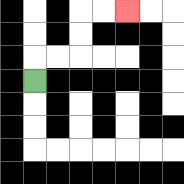{'start': '[1, 3]', 'end': '[5, 0]', 'path_directions': 'U,R,R,U,U,R,R', 'path_coordinates': '[[1, 3], [1, 2], [2, 2], [3, 2], [3, 1], [3, 0], [4, 0], [5, 0]]'}